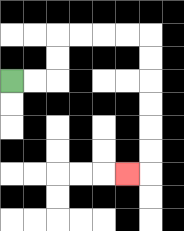{'start': '[0, 3]', 'end': '[5, 7]', 'path_directions': 'R,R,U,U,R,R,R,R,D,D,D,D,D,D,L', 'path_coordinates': '[[0, 3], [1, 3], [2, 3], [2, 2], [2, 1], [3, 1], [4, 1], [5, 1], [6, 1], [6, 2], [6, 3], [6, 4], [6, 5], [6, 6], [6, 7], [5, 7]]'}